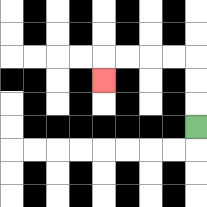{'start': '[8, 5]', 'end': '[4, 3]', 'path_directions': 'U,U,U,L,L,L,L,D', 'path_coordinates': '[[8, 5], [8, 4], [8, 3], [8, 2], [7, 2], [6, 2], [5, 2], [4, 2], [4, 3]]'}